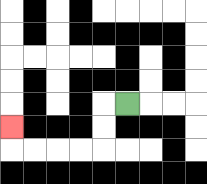{'start': '[5, 4]', 'end': '[0, 5]', 'path_directions': 'L,D,D,L,L,L,L,U', 'path_coordinates': '[[5, 4], [4, 4], [4, 5], [4, 6], [3, 6], [2, 6], [1, 6], [0, 6], [0, 5]]'}